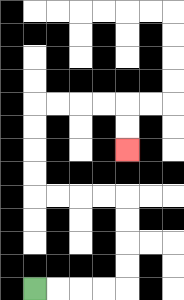{'start': '[1, 12]', 'end': '[5, 6]', 'path_directions': 'R,R,R,R,U,U,U,U,L,L,L,L,U,U,U,U,R,R,R,R,D,D', 'path_coordinates': '[[1, 12], [2, 12], [3, 12], [4, 12], [5, 12], [5, 11], [5, 10], [5, 9], [5, 8], [4, 8], [3, 8], [2, 8], [1, 8], [1, 7], [1, 6], [1, 5], [1, 4], [2, 4], [3, 4], [4, 4], [5, 4], [5, 5], [5, 6]]'}